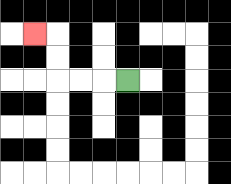{'start': '[5, 3]', 'end': '[1, 1]', 'path_directions': 'L,L,L,U,U,L', 'path_coordinates': '[[5, 3], [4, 3], [3, 3], [2, 3], [2, 2], [2, 1], [1, 1]]'}